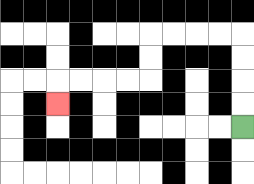{'start': '[10, 5]', 'end': '[2, 4]', 'path_directions': 'U,U,U,U,L,L,L,L,D,D,L,L,L,L,D', 'path_coordinates': '[[10, 5], [10, 4], [10, 3], [10, 2], [10, 1], [9, 1], [8, 1], [7, 1], [6, 1], [6, 2], [6, 3], [5, 3], [4, 3], [3, 3], [2, 3], [2, 4]]'}